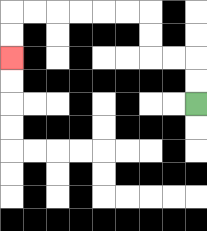{'start': '[8, 4]', 'end': '[0, 2]', 'path_directions': 'U,U,L,L,U,U,L,L,L,L,L,L,D,D', 'path_coordinates': '[[8, 4], [8, 3], [8, 2], [7, 2], [6, 2], [6, 1], [6, 0], [5, 0], [4, 0], [3, 0], [2, 0], [1, 0], [0, 0], [0, 1], [0, 2]]'}